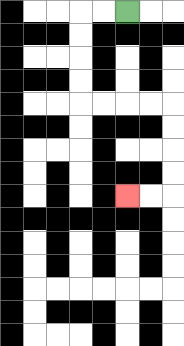{'start': '[5, 0]', 'end': '[5, 8]', 'path_directions': 'L,L,D,D,D,D,R,R,R,R,D,D,D,D,L,L', 'path_coordinates': '[[5, 0], [4, 0], [3, 0], [3, 1], [3, 2], [3, 3], [3, 4], [4, 4], [5, 4], [6, 4], [7, 4], [7, 5], [7, 6], [7, 7], [7, 8], [6, 8], [5, 8]]'}